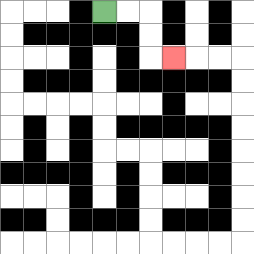{'start': '[4, 0]', 'end': '[7, 2]', 'path_directions': 'R,R,D,D,R', 'path_coordinates': '[[4, 0], [5, 0], [6, 0], [6, 1], [6, 2], [7, 2]]'}